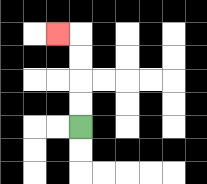{'start': '[3, 5]', 'end': '[2, 1]', 'path_directions': 'U,U,U,U,L', 'path_coordinates': '[[3, 5], [3, 4], [3, 3], [3, 2], [3, 1], [2, 1]]'}